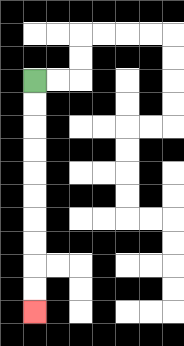{'start': '[1, 3]', 'end': '[1, 13]', 'path_directions': 'D,D,D,D,D,D,D,D,D,D', 'path_coordinates': '[[1, 3], [1, 4], [1, 5], [1, 6], [1, 7], [1, 8], [1, 9], [1, 10], [1, 11], [1, 12], [1, 13]]'}